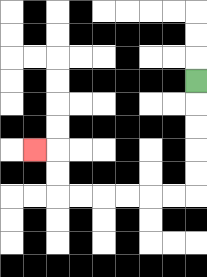{'start': '[8, 3]', 'end': '[1, 6]', 'path_directions': 'D,D,D,D,D,L,L,L,L,L,L,U,U,L', 'path_coordinates': '[[8, 3], [8, 4], [8, 5], [8, 6], [8, 7], [8, 8], [7, 8], [6, 8], [5, 8], [4, 8], [3, 8], [2, 8], [2, 7], [2, 6], [1, 6]]'}